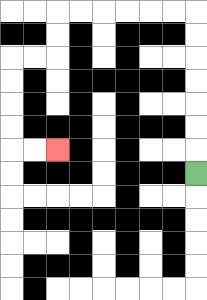{'start': '[8, 7]', 'end': '[2, 6]', 'path_directions': 'U,U,U,U,U,U,U,L,L,L,L,L,L,D,D,L,L,D,D,D,D,R,R', 'path_coordinates': '[[8, 7], [8, 6], [8, 5], [8, 4], [8, 3], [8, 2], [8, 1], [8, 0], [7, 0], [6, 0], [5, 0], [4, 0], [3, 0], [2, 0], [2, 1], [2, 2], [1, 2], [0, 2], [0, 3], [0, 4], [0, 5], [0, 6], [1, 6], [2, 6]]'}